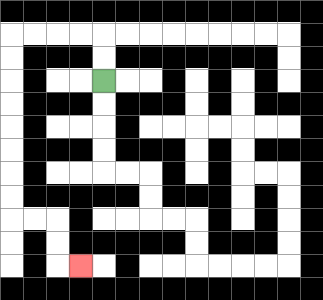{'start': '[4, 3]', 'end': '[3, 11]', 'path_directions': 'U,U,L,L,L,L,D,D,D,D,D,D,D,D,R,R,D,D,R', 'path_coordinates': '[[4, 3], [4, 2], [4, 1], [3, 1], [2, 1], [1, 1], [0, 1], [0, 2], [0, 3], [0, 4], [0, 5], [0, 6], [0, 7], [0, 8], [0, 9], [1, 9], [2, 9], [2, 10], [2, 11], [3, 11]]'}